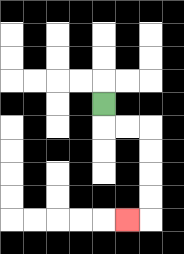{'start': '[4, 4]', 'end': '[5, 9]', 'path_directions': 'D,R,R,D,D,D,D,L', 'path_coordinates': '[[4, 4], [4, 5], [5, 5], [6, 5], [6, 6], [6, 7], [6, 8], [6, 9], [5, 9]]'}